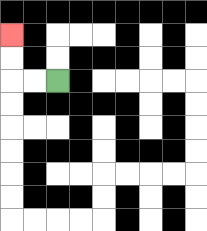{'start': '[2, 3]', 'end': '[0, 1]', 'path_directions': 'L,L,U,U', 'path_coordinates': '[[2, 3], [1, 3], [0, 3], [0, 2], [0, 1]]'}